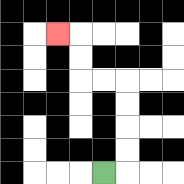{'start': '[4, 7]', 'end': '[2, 1]', 'path_directions': 'R,U,U,U,U,L,L,U,U,L', 'path_coordinates': '[[4, 7], [5, 7], [5, 6], [5, 5], [5, 4], [5, 3], [4, 3], [3, 3], [3, 2], [3, 1], [2, 1]]'}